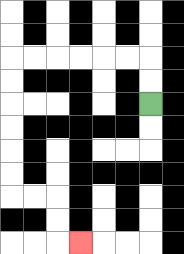{'start': '[6, 4]', 'end': '[3, 10]', 'path_directions': 'U,U,L,L,L,L,L,L,D,D,D,D,D,D,R,R,D,D,R', 'path_coordinates': '[[6, 4], [6, 3], [6, 2], [5, 2], [4, 2], [3, 2], [2, 2], [1, 2], [0, 2], [0, 3], [0, 4], [0, 5], [0, 6], [0, 7], [0, 8], [1, 8], [2, 8], [2, 9], [2, 10], [3, 10]]'}